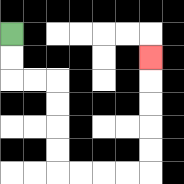{'start': '[0, 1]', 'end': '[6, 2]', 'path_directions': 'D,D,R,R,D,D,D,D,R,R,R,R,U,U,U,U,U', 'path_coordinates': '[[0, 1], [0, 2], [0, 3], [1, 3], [2, 3], [2, 4], [2, 5], [2, 6], [2, 7], [3, 7], [4, 7], [5, 7], [6, 7], [6, 6], [6, 5], [6, 4], [6, 3], [6, 2]]'}